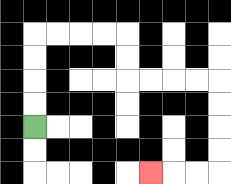{'start': '[1, 5]', 'end': '[6, 7]', 'path_directions': 'U,U,U,U,R,R,R,R,D,D,R,R,R,R,D,D,D,D,L,L,L', 'path_coordinates': '[[1, 5], [1, 4], [1, 3], [1, 2], [1, 1], [2, 1], [3, 1], [4, 1], [5, 1], [5, 2], [5, 3], [6, 3], [7, 3], [8, 3], [9, 3], [9, 4], [9, 5], [9, 6], [9, 7], [8, 7], [7, 7], [6, 7]]'}